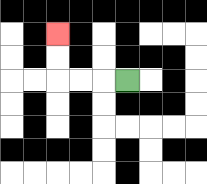{'start': '[5, 3]', 'end': '[2, 1]', 'path_directions': 'L,L,L,U,U', 'path_coordinates': '[[5, 3], [4, 3], [3, 3], [2, 3], [2, 2], [2, 1]]'}